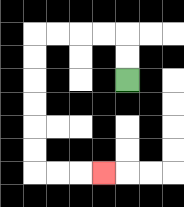{'start': '[5, 3]', 'end': '[4, 7]', 'path_directions': 'U,U,L,L,L,L,D,D,D,D,D,D,R,R,R', 'path_coordinates': '[[5, 3], [5, 2], [5, 1], [4, 1], [3, 1], [2, 1], [1, 1], [1, 2], [1, 3], [1, 4], [1, 5], [1, 6], [1, 7], [2, 7], [3, 7], [4, 7]]'}